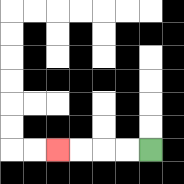{'start': '[6, 6]', 'end': '[2, 6]', 'path_directions': 'L,L,L,L', 'path_coordinates': '[[6, 6], [5, 6], [4, 6], [3, 6], [2, 6]]'}